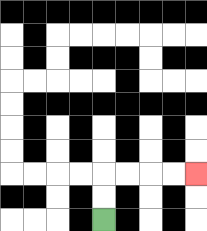{'start': '[4, 9]', 'end': '[8, 7]', 'path_directions': 'U,U,R,R,R,R', 'path_coordinates': '[[4, 9], [4, 8], [4, 7], [5, 7], [6, 7], [7, 7], [8, 7]]'}